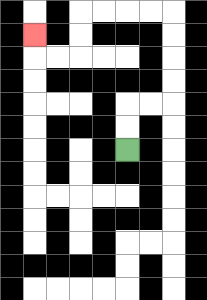{'start': '[5, 6]', 'end': '[1, 1]', 'path_directions': 'U,U,R,R,U,U,U,U,L,L,L,L,D,D,L,L,U', 'path_coordinates': '[[5, 6], [5, 5], [5, 4], [6, 4], [7, 4], [7, 3], [7, 2], [7, 1], [7, 0], [6, 0], [5, 0], [4, 0], [3, 0], [3, 1], [3, 2], [2, 2], [1, 2], [1, 1]]'}